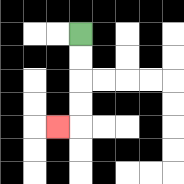{'start': '[3, 1]', 'end': '[2, 5]', 'path_directions': 'D,D,D,D,L', 'path_coordinates': '[[3, 1], [3, 2], [3, 3], [3, 4], [3, 5], [2, 5]]'}